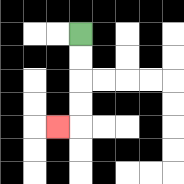{'start': '[3, 1]', 'end': '[2, 5]', 'path_directions': 'D,D,D,D,L', 'path_coordinates': '[[3, 1], [3, 2], [3, 3], [3, 4], [3, 5], [2, 5]]'}